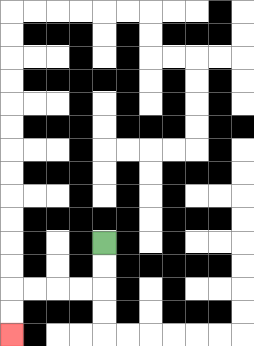{'start': '[4, 10]', 'end': '[0, 14]', 'path_directions': 'D,D,L,L,L,L,D,D', 'path_coordinates': '[[4, 10], [4, 11], [4, 12], [3, 12], [2, 12], [1, 12], [0, 12], [0, 13], [0, 14]]'}